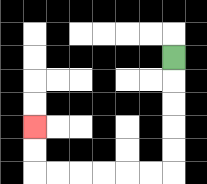{'start': '[7, 2]', 'end': '[1, 5]', 'path_directions': 'D,D,D,D,D,L,L,L,L,L,L,U,U', 'path_coordinates': '[[7, 2], [7, 3], [7, 4], [7, 5], [7, 6], [7, 7], [6, 7], [5, 7], [4, 7], [3, 7], [2, 7], [1, 7], [1, 6], [1, 5]]'}